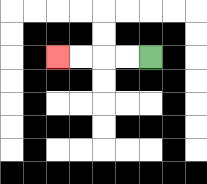{'start': '[6, 2]', 'end': '[2, 2]', 'path_directions': 'L,L,L,L', 'path_coordinates': '[[6, 2], [5, 2], [4, 2], [3, 2], [2, 2]]'}